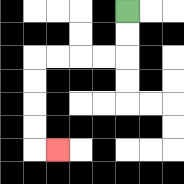{'start': '[5, 0]', 'end': '[2, 6]', 'path_directions': 'D,D,L,L,L,L,D,D,D,D,R', 'path_coordinates': '[[5, 0], [5, 1], [5, 2], [4, 2], [3, 2], [2, 2], [1, 2], [1, 3], [1, 4], [1, 5], [1, 6], [2, 6]]'}